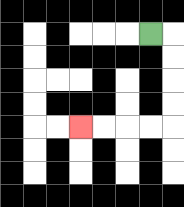{'start': '[6, 1]', 'end': '[3, 5]', 'path_directions': 'R,D,D,D,D,L,L,L,L', 'path_coordinates': '[[6, 1], [7, 1], [7, 2], [7, 3], [7, 4], [7, 5], [6, 5], [5, 5], [4, 5], [3, 5]]'}